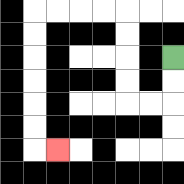{'start': '[7, 2]', 'end': '[2, 6]', 'path_directions': 'D,D,L,L,U,U,U,U,L,L,L,L,D,D,D,D,D,D,R', 'path_coordinates': '[[7, 2], [7, 3], [7, 4], [6, 4], [5, 4], [5, 3], [5, 2], [5, 1], [5, 0], [4, 0], [3, 0], [2, 0], [1, 0], [1, 1], [1, 2], [1, 3], [1, 4], [1, 5], [1, 6], [2, 6]]'}